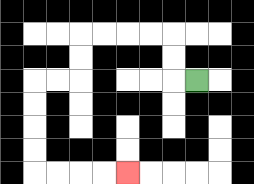{'start': '[8, 3]', 'end': '[5, 7]', 'path_directions': 'L,U,U,L,L,L,L,D,D,L,L,D,D,D,D,R,R,R,R', 'path_coordinates': '[[8, 3], [7, 3], [7, 2], [7, 1], [6, 1], [5, 1], [4, 1], [3, 1], [3, 2], [3, 3], [2, 3], [1, 3], [1, 4], [1, 5], [1, 6], [1, 7], [2, 7], [3, 7], [4, 7], [5, 7]]'}